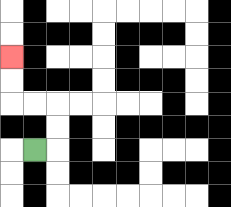{'start': '[1, 6]', 'end': '[0, 2]', 'path_directions': 'R,U,U,L,L,U,U', 'path_coordinates': '[[1, 6], [2, 6], [2, 5], [2, 4], [1, 4], [0, 4], [0, 3], [0, 2]]'}